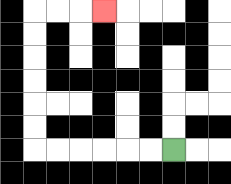{'start': '[7, 6]', 'end': '[4, 0]', 'path_directions': 'L,L,L,L,L,L,U,U,U,U,U,U,R,R,R', 'path_coordinates': '[[7, 6], [6, 6], [5, 6], [4, 6], [3, 6], [2, 6], [1, 6], [1, 5], [1, 4], [1, 3], [1, 2], [1, 1], [1, 0], [2, 0], [3, 0], [4, 0]]'}